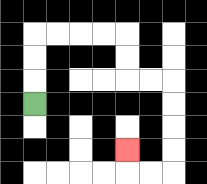{'start': '[1, 4]', 'end': '[5, 6]', 'path_directions': 'U,U,U,R,R,R,R,D,D,R,R,D,D,D,D,L,L,U', 'path_coordinates': '[[1, 4], [1, 3], [1, 2], [1, 1], [2, 1], [3, 1], [4, 1], [5, 1], [5, 2], [5, 3], [6, 3], [7, 3], [7, 4], [7, 5], [7, 6], [7, 7], [6, 7], [5, 7], [5, 6]]'}